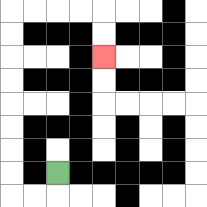{'start': '[2, 7]', 'end': '[4, 2]', 'path_directions': 'D,L,L,U,U,U,U,U,U,U,U,R,R,R,R,D,D', 'path_coordinates': '[[2, 7], [2, 8], [1, 8], [0, 8], [0, 7], [0, 6], [0, 5], [0, 4], [0, 3], [0, 2], [0, 1], [0, 0], [1, 0], [2, 0], [3, 0], [4, 0], [4, 1], [4, 2]]'}